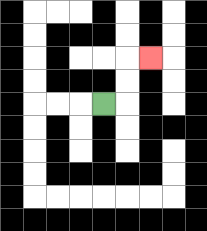{'start': '[4, 4]', 'end': '[6, 2]', 'path_directions': 'R,U,U,R', 'path_coordinates': '[[4, 4], [5, 4], [5, 3], [5, 2], [6, 2]]'}